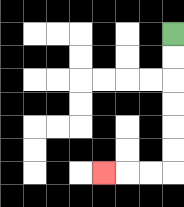{'start': '[7, 1]', 'end': '[4, 7]', 'path_directions': 'D,D,D,D,D,D,L,L,L', 'path_coordinates': '[[7, 1], [7, 2], [7, 3], [7, 4], [7, 5], [7, 6], [7, 7], [6, 7], [5, 7], [4, 7]]'}